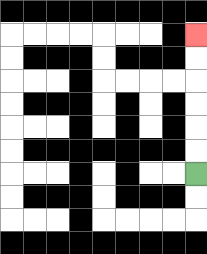{'start': '[8, 7]', 'end': '[8, 1]', 'path_directions': 'U,U,U,U,U,U', 'path_coordinates': '[[8, 7], [8, 6], [8, 5], [8, 4], [8, 3], [8, 2], [8, 1]]'}